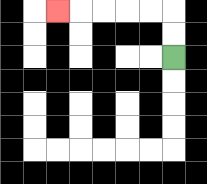{'start': '[7, 2]', 'end': '[2, 0]', 'path_directions': 'U,U,L,L,L,L,L', 'path_coordinates': '[[7, 2], [7, 1], [7, 0], [6, 0], [5, 0], [4, 0], [3, 0], [2, 0]]'}